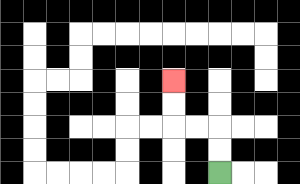{'start': '[9, 7]', 'end': '[7, 3]', 'path_directions': 'U,U,L,L,U,U', 'path_coordinates': '[[9, 7], [9, 6], [9, 5], [8, 5], [7, 5], [7, 4], [7, 3]]'}